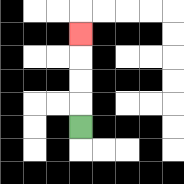{'start': '[3, 5]', 'end': '[3, 1]', 'path_directions': 'U,U,U,U', 'path_coordinates': '[[3, 5], [3, 4], [3, 3], [3, 2], [3, 1]]'}